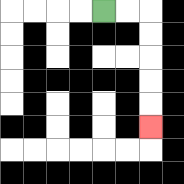{'start': '[4, 0]', 'end': '[6, 5]', 'path_directions': 'R,R,D,D,D,D,D', 'path_coordinates': '[[4, 0], [5, 0], [6, 0], [6, 1], [6, 2], [6, 3], [6, 4], [6, 5]]'}